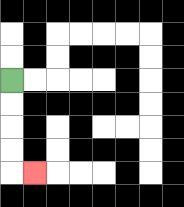{'start': '[0, 3]', 'end': '[1, 7]', 'path_directions': 'D,D,D,D,R', 'path_coordinates': '[[0, 3], [0, 4], [0, 5], [0, 6], [0, 7], [1, 7]]'}